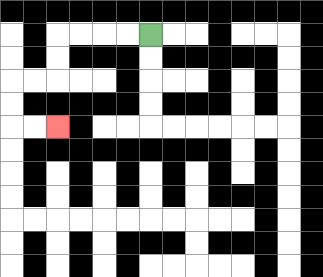{'start': '[6, 1]', 'end': '[2, 5]', 'path_directions': 'L,L,L,L,D,D,L,L,D,D,R,R', 'path_coordinates': '[[6, 1], [5, 1], [4, 1], [3, 1], [2, 1], [2, 2], [2, 3], [1, 3], [0, 3], [0, 4], [0, 5], [1, 5], [2, 5]]'}